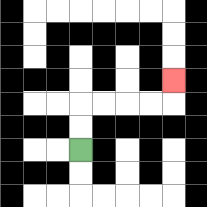{'start': '[3, 6]', 'end': '[7, 3]', 'path_directions': 'U,U,R,R,R,R,U', 'path_coordinates': '[[3, 6], [3, 5], [3, 4], [4, 4], [5, 4], [6, 4], [7, 4], [7, 3]]'}